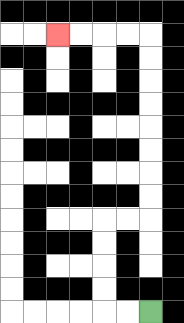{'start': '[6, 13]', 'end': '[2, 1]', 'path_directions': 'L,L,U,U,U,U,R,R,U,U,U,U,U,U,U,U,L,L,L,L', 'path_coordinates': '[[6, 13], [5, 13], [4, 13], [4, 12], [4, 11], [4, 10], [4, 9], [5, 9], [6, 9], [6, 8], [6, 7], [6, 6], [6, 5], [6, 4], [6, 3], [6, 2], [6, 1], [5, 1], [4, 1], [3, 1], [2, 1]]'}